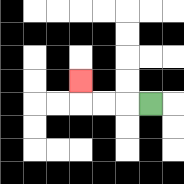{'start': '[6, 4]', 'end': '[3, 3]', 'path_directions': 'L,L,L,U', 'path_coordinates': '[[6, 4], [5, 4], [4, 4], [3, 4], [3, 3]]'}